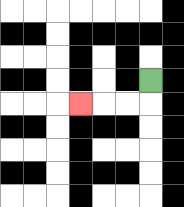{'start': '[6, 3]', 'end': '[3, 4]', 'path_directions': 'D,L,L,L', 'path_coordinates': '[[6, 3], [6, 4], [5, 4], [4, 4], [3, 4]]'}